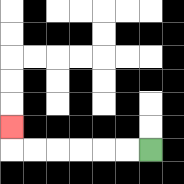{'start': '[6, 6]', 'end': '[0, 5]', 'path_directions': 'L,L,L,L,L,L,U', 'path_coordinates': '[[6, 6], [5, 6], [4, 6], [3, 6], [2, 6], [1, 6], [0, 6], [0, 5]]'}